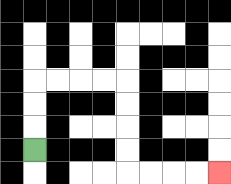{'start': '[1, 6]', 'end': '[9, 7]', 'path_directions': 'U,U,U,R,R,R,R,D,D,D,D,R,R,R,R', 'path_coordinates': '[[1, 6], [1, 5], [1, 4], [1, 3], [2, 3], [3, 3], [4, 3], [5, 3], [5, 4], [5, 5], [5, 6], [5, 7], [6, 7], [7, 7], [8, 7], [9, 7]]'}